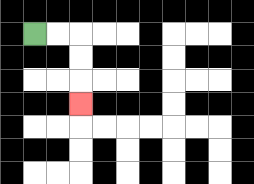{'start': '[1, 1]', 'end': '[3, 4]', 'path_directions': 'R,R,D,D,D', 'path_coordinates': '[[1, 1], [2, 1], [3, 1], [3, 2], [3, 3], [3, 4]]'}